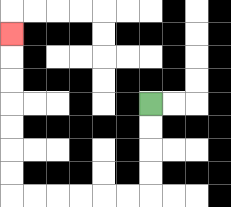{'start': '[6, 4]', 'end': '[0, 1]', 'path_directions': 'D,D,D,D,L,L,L,L,L,L,U,U,U,U,U,U,U', 'path_coordinates': '[[6, 4], [6, 5], [6, 6], [6, 7], [6, 8], [5, 8], [4, 8], [3, 8], [2, 8], [1, 8], [0, 8], [0, 7], [0, 6], [0, 5], [0, 4], [0, 3], [0, 2], [0, 1]]'}